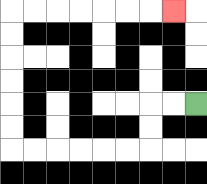{'start': '[8, 4]', 'end': '[7, 0]', 'path_directions': 'L,L,D,D,L,L,L,L,L,L,U,U,U,U,U,U,R,R,R,R,R,R,R', 'path_coordinates': '[[8, 4], [7, 4], [6, 4], [6, 5], [6, 6], [5, 6], [4, 6], [3, 6], [2, 6], [1, 6], [0, 6], [0, 5], [0, 4], [0, 3], [0, 2], [0, 1], [0, 0], [1, 0], [2, 0], [3, 0], [4, 0], [5, 0], [6, 0], [7, 0]]'}